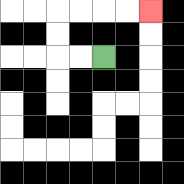{'start': '[4, 2]', 'end': '[6, 0]', 'path_directions': 'L,L,U,U,R,R,R,R', 'path_coordinates': '[[4, 2], [3, 2], [2, 2], [2, 1], [2, 0], [3, 0], [4, 0], [5, 0], [6, 0]]'}